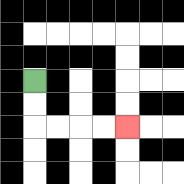{'start': '[1, 3]', 'end': '[5, 5]', 'path_directions': 'D,D,R,R,R,R', 'path_coordinates': '[[1, 3], [1, 4], [1, 5], [2, 5], [3, 5], [4, 5], [5, 5]]'}